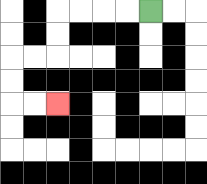{'start': '[6, 0]', 'end': '[2, 4]', 'path_directions': 'L,L,L,L,D,D,L,L,D,D,R,R', 'path_coordinates': '[[6, 0], [5, 0], [4, 0], [3, 0], [2, 0], [2, 1], [2, 2], [1, 2], [0, 2], [0, 3], [0, 4], [1, 4], [2, 4]]'}